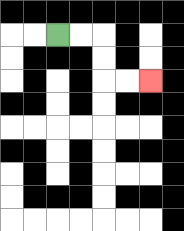{'start': '[2, 1]', 'end': '[6, 3]', 'path_directions': 'R,R,D,D,R,R', 'path_coordinates': '[[2, 1], [3, 1], [4, 1], [4, 2], [4, 3], [5, 3], [6, 3]]'}